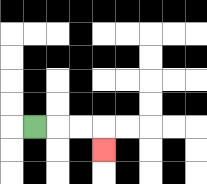{'start': '[1, 5]', 'end': '[4, 6]', 'path_directions': 'R,R,R,D', 'path_coordinates': '[[1, 5], [2, 5], [3, 5], [4, 5], [4, 6]]'}